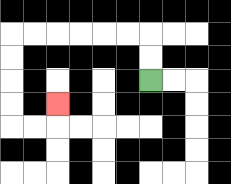{'start': '[6, 3]', 'end': '[2, 4]', 'path_directions': 'U,U,L,L,L,L,L,L,D,D,D,D,R,R,U', 'path_coordinates': '[[6, 3], [6, 2], [6, 1], [5, 1], [4, 1], [3, 1], [2, 1], [1, 1], [0, 1], [0, 2], [0, 3], [0, 4], [0, 5], [1, 5], [2, 5], [2, 4]]'}